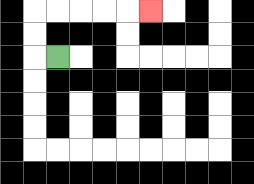{'start': '[2, 2]', 'end': '[6, 0]', 'path_directions': 'L,U,U,R,R,R,R,R', 'path_coordinates': '[[2, 2], [1, 2], [1, 1], [1, 0], [2, 0], [3, 0], [4, 0], [5, 0], [6, 0]]'}